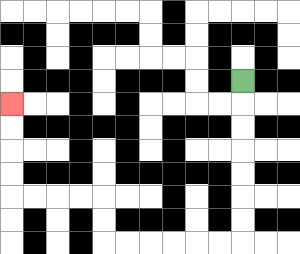{'start': '[10, 3]', 'end': '[0, 4]', 'path_directions': 'D,D,D,D,D,D,D,L,L,L,L,L,L,U,U,L,L,L,L,U,U,U,U', 'path_coordinates': '[[10, 3], [10, 4], [10, 5], [10, 6], [10, 7], [10, 8], [10, 9], [10, 10], [9, 10], [8, 10], [7, 10], [6, 10], [5, 10], [4, 10], [4, 9], [4, 8], [3, 8], [2, 8], [1, 8], [0, 8], [0, 7], [0, 6], [0, 5], [0, 4]]'}